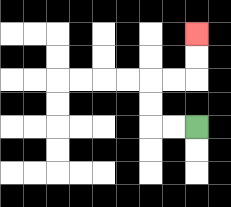{'start': '[8, 5]', 'end': '[8, 1]', 'path_directions': 'L,L,U,U,R,R,U,U', 'path_coordinates': '[[8, 5], [7, 5], [6, 5], [6, 4], [6, 3], [7, 3], [8, 3], [8, 2], [8, 1]]'}